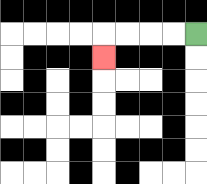{'start': '[8, 1]', 'end': '[4, 2]', 'path_directions': 'L,L,L,L,D', 'path_coordinates': '[[8, 1], [7, 1], [6, 1], [5, 1], [4, 1], [4, 2]]'}